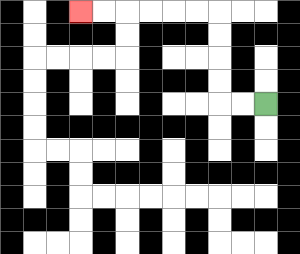{'start': '[11, 4]', 'end': '[3, 0]', 'path_directions': 'L,L,U,U,U,U,L,L,L,L,L,L', 'path_coordinates': '[[11, 4], [10, 4], [9, 4], [9, 3], [9, 2], [9, 1], [9, 0], [8, 0], [7, 0], [6, 0], [5, 0], [4, 0], [3, 0]]'}